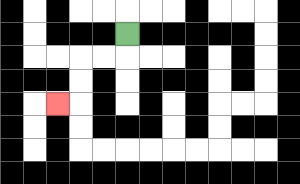{'start': '[5, 1]', 'end': '[2, 4]', 'path_directions': 'D,L,L,D,D,L', 'path_coordinates': '[[5, 1], [5, 2], [4, 2], [3, 2], [3, 3], [3, 4], [2, 4]]'}